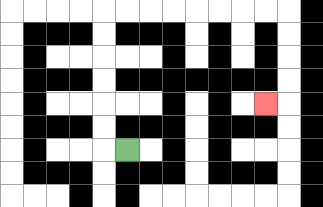{'start': '[5, 6]', 'end': '[11, 4]', 'path_directions': 'L,U,U,U,U,U,U,R,R,R,R,R,R,R,R,D,D,D,D,L', 'path_coordinates': '[[5, 6], [4, 6], [4, 5], [4, 4], [4, 3], [4, 2], [4, 1], [4, 0], [5, 0], [6, 0], [7, 0], [8, 0], [9, 0], [10, 0], [11, 0], [12, 0], [12, 1], [12, 2], [12, 3], [12, 4], [11, 4]]'}